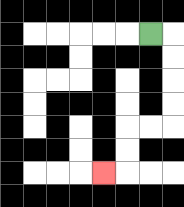{'start': '[6, 1]', 'end': '[4, 7]', 'path_directions': 'R,D,D,D,D,L,L,D,D,L', 'path_coordinates': '[[6, 1], [7, 1], [7, 2], [7, 3], [7, 4], [7, 5], [6, 5], [5, 5], [5, 6], [5, 7], [4, 7]]'}